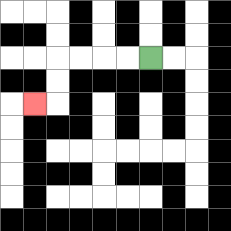{'start': '[6, 2]', 'end': '[1, 4]', 'path_directions': 'L,L,L,L,D,D,L', 'path_coordinates': '[[6, 2], [5, 2], [4, 2], [3, 2], [2, 2], [2, 3], [2, 4], [1, 4]]'}